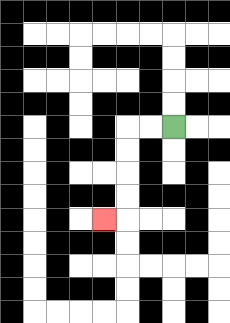{'start': '[7, 5]', 'end': '[4, 9]', 'path_directions': 'L,L,D,D,D,D,L', 'path_coordinates': '[[7, 5], [6, 5], [5, 5], [5, 6], [5, 7], [5, 8], [5, 9], [4, 9]]'}